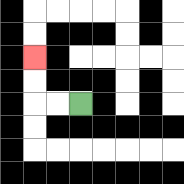{'start': '[3, 4]', 'end': '[1, 2]', 'path_directions': 'L,L,U,U', 'path_coordinates': '[[3, 4], [2, 4], [1, 4], [1, 3], [1, 2]]'}